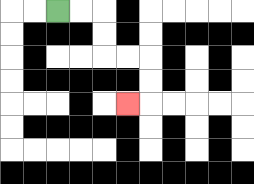{'start': '[2, 0]', 'end': '[5, 4]', 'path_directions': 'R,R,D,D,R,R,D,D,L', 'path_coordinates': '[[2, 0], [3, 0], [4, 0], [4, 1], [4, 2], [5, 2], [6, 2], [6, 3], [6, 4], [5, 4]]'}